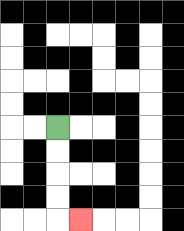{'start': '[2, 5]', 'end': '[3, 9]', 'path_directions': 'D,D,D,D,R', 'path_coordinates': '[[2, 5], [2, 6], [2, 7], [2, 8], [2, 9], [3, 9]]'}